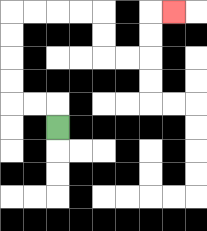{'start': '[2, 5]', 'end': '[7, 0]', 'path_directions': 'U,L,L,U,U,U,U,R,R,R,R,D,D,R,R,U,U,R', 'path_coordinates': '[[2, 5], [2, 4], [1, 4], [0, 4], [0, 3], [0, 2], [0, 1], [0, 0], [1, 0], [2, 0], [3, 0], [4, 0], [4, 1], [4, 2], [5, 2], [6, 2], [6, 1], [6, 0], [7, 0]]'}